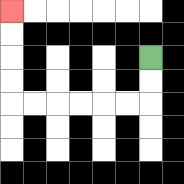{'start': '[6, 2]', 'end': '[0, 0]', 'path_directions': 'D,D,L,L,L,L,L,L,U,U,U,U', 'path_coordinates': '[[6, 2], [6, 3], [6, 4], [5, 4], [4, 4], [3, 4], [2, 4], [1, 4], [0, 4], [0, 3], [0, 2], [0, 1], [0, 0]]'}